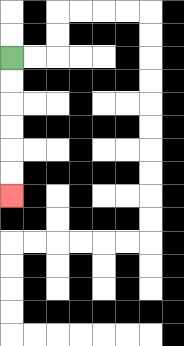{'start': '[0, 2]', 'end': '[0, 8]', 'path_directions': 'D,D,D,D,D,D', 'path_coordinates': '[[0, 2], [0, 3], [0, 4], [0, 5], [0, 6], [0, 7], [0, 8]]'}